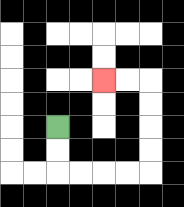{'start': '[2, 5]', 'end': '[4, 3]', 'path_directions': 'D,D,R,R,R,R,U,U,U,U,L,L', 'path_coordinates': '[[2, 5], [2, 6], [2, 7], [3, 7], [4, 7], [5, 7], [6, 7], [6, 6], [6, 5], [6, 4], [6, 3], [5, 3], [4, 3]]'}